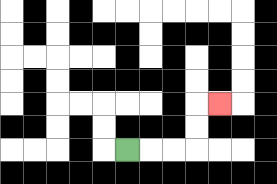{'start': '[5, 6]', 'end': '[9, 4]', 'path_directions': 'R,R,R,U,U,R', 'path_coordinates': '[[5, 6], [6, 6], [7, 6], [8, 6], [8, 5], [8, 4], [9, 4]]'}